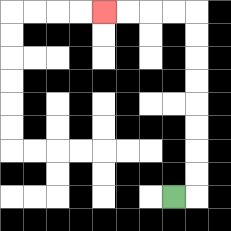{'start': '[7, 8]', 'end': '[4, 0]', 'path_directions': 'R,U,U,U,U,U,U,U,U,L,L,L,L', 'path_coordinates': '[[7, 8], [8, 8], [8, 7], [8, 6], [8, 5], [8, 4], [8, 3], [8, 2], [8, 1], [8, 0], [7, 0], [6, 0], [5, 0], [4, 0]]'}